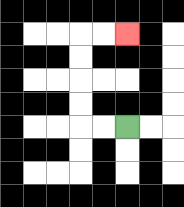{'start': '[5, 5]', 'end': '[5, 1]', 'path_directions': 'L,L,U,U,U,U,R,R', 'path_coordinates': '[[5, 5], [4, 5], [3, 5], [3, 4], [3, 3], [3, 2], [3, 1], [4, 1], [5, 1]]'}